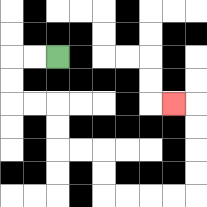{'start': '[2, 2]', 'end': '[7, 4]', 'path_directions': 'L,L,D,D,R,R,D,D,R,R,D,D,R,R,R,R,U,U,U,U,L', 'path_coordinates': '[[2, 2], [1, 2], [0, 2], [0, 3], [0, 4], [1, 4], [2, 4], [2, 5], [2, 6], [3, 6], [4, 6], [4, 7], [4, 8], [5, 8], [6, 8], [7, 8], [8, 8], [8, 7], [8, 6], [8, 5], [8, 4], [7, 4]]'}